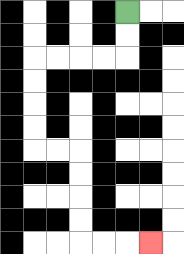{'start': '[5, 0]', 'end': '[6, 10]', 'path_directions': 'D,D,L,L,L,L,D,D,D,D,R,R,D,D,D,D,R,R,R', 'path_coordinates': '[[5, 0], [5, 1], [5, 2], [4, 2], [3, 2], [2, 2], [1, 2], [1, 3], [1, 4], [1, 5], [1, 6], [2, 6], [3, 6], [3, 7], [3, 8], [3, 9], [3, 10], [4, 10], [5, 10], [6, 10]]'}